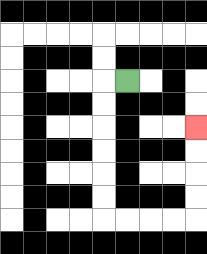{'start': '[5, 3]', 'end': '[8, 5]', 'path_directions': 'L,D,D,D,D,D,D,R,R,R,R,U,U,U,U', 'path_coordinates': '[[5, 3], [4, 3], [4, 4], [4, 5], [4, 6], [4, 7], [4, 8], [4, 9], [5, 9], [6, 9], [7, 9], [8, 9], [8, 8], [8, 7], [8, 6], [8, 5]]'}